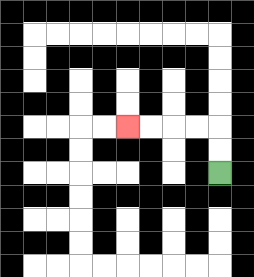{'start': '[9, 7]', 'end': '[5, 5]', 'path_directions': 'U,U,L,L,L,L', 'path_coordinates': '[[9, 7], [9, 6], [9, 5], [8, 5], [7, 5], [6, 5], [5, 5]]'}